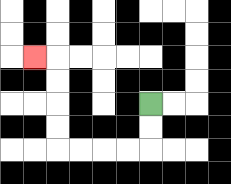{'start': '[6, 4]', 'end': '[1, 2]', 'path_directions': 'D,D,L,L,L,L,U,U,U,U,L', 'path_coordinates': '[[6, 4], [6, 5], [6, 6], [5, 6], [4, 6], [3, 6], [2, 6], [2, 5], [2, 4], [2, 3], [2, 2], [1, 2]]'}